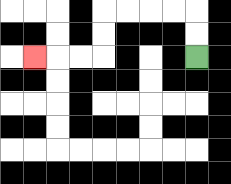{'start': '[8, 2]', 'end': '[1, 2]', 'path_directions': 'U,U,L,L,L,L,D,D,L,L,L', 'path_coordinates': '[[8, 2], [8, 1], [8, 0], [7, 0], [6, 0], [5, 0], [4, 0], [4, 1], [4, 2], [3, 2], [2, 2], [1, 2]]'}